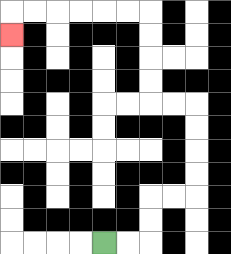{'start': '[4, 10]', 'end': '[0, 1]', 'path_directions': 'R,R,U,U,R,R,U,U,U,U,L,L,U,U,U,U,L,L,L,L,L,L,D', 'path_coordinates': '[[4, 10], [5, 10], [6, 10], [6, 9], [6, 8], [7, 8], [8, 8], [8, 7], [8, 6], [8, 5], [8, 4], [7, 4], [6, 4], [6, 3], [6, 2], [6, 1], [6, 0], [5, 0], [4, 0], [3, 0], [2, 0], [1, 0], [0, 0], [0, 1]]'}